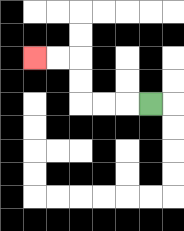{'start': '[6, 4]', 'end': '[1, 2]', 'path_directions': 'L,L,L,U,U,L,L', 'path_coordinates': '[[6, 4], [5, 4], [4, 4], [3, 4], [3, 3], [3, 2], [2, 2], [1, 2]]'}